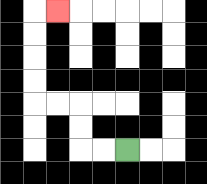{'start': '[5, 6]', 'end': '[2, 0]', 'path_directions': 'L,L,U,U,L,L,U,U,U,U,R', 'path_coordinates': '[[5, 6], [4, 6], [3, 6], [3, 5], [3, 4], [2, 4], [1, 4], [1, 3], [1, 2], [1, 1], [1, 0], [2, 0]]'}